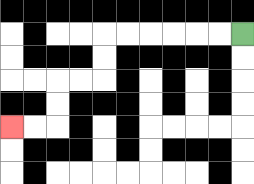{'start': '[10, 1]', 'end': '[0, 5]', 'path_directions': 'L,L,L,L,L,L,D,D,L,L,D,D,L,L', 'path_coordinates': '[[10, 1], [9, 1], [8, 1], [7, 1], [6, 1], [5, 1], [4, 1], [4, 2], [4, 3], [3, 3], [2, 3], [2, 4], [2, 5], [1, 5], [0, 5]]'}